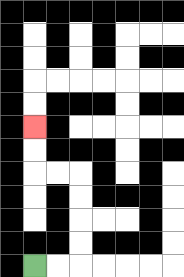{'start': '[1, 11]', 'end': '[1, 5]', 'path_directions': 'R,R,U,U,U,U,L,L,U,U', 'path_coordinates': '[[1, 11], [2, 11], [3, 11], [3, 10], [3, 9], [3, 8], [3, 7], [2, 7], [1, 7], [1, 6], [1, 5]]'}